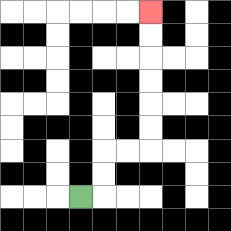{'start': '[3, 8]', 'end': '[6, 0]', 'path_directions': 'R,U,U,R,R,U,U,U,U,U,U', 'path_coordinates': '[[3, 8], [4, 8], [4, 7], [4, 6], [5, 6], [6, 6], [6, 5], [6, 4], [6, 3], [6, 2], [6, 1], [6, 0]]'}